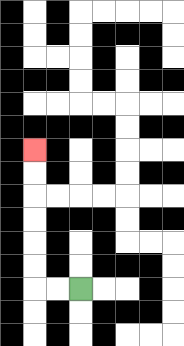{'start': '[3, 12]', 'end': '[1, 6]', 'path_directions': 'L,L,U,U,U,U,U,U', 'path_coordinates': '[[3, 12], [2, 12], [1, 12], [1, 11], [1, 10], [1, 9], [1, 8], [1, 7], [1, 6]]'}